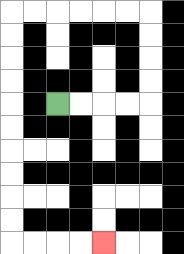{'start': '[2, 4]', 'end': '[4, 10]', 'path_directions': 'R,R,R,R,U,U,U,U,L,L,L,L,L,L,D,D,D,D,D,D,D,D,D,D,R,R,R,R', 'path_coordinates': '[[2, 4], [3, 4], [4, 4], [5, 4], [6, 4], [6, 3], [6, 2], [6, 1], [6, 0], [5, 0], [4, 0], [3, 0], [2, 0], [1, 0], [0, 0], [0, 1], [0, 2], [0, 3], [0, 4], [0, 5], [0, 6], [0, 7], [0, 8], [0, 9], [0, 10], [1, 10], [2, 10], [3, 10], [4, 10]]'}